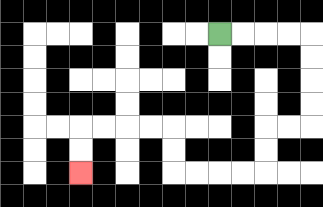{'start': '[9, 1]', 'end': '[3, 7]', 'path_directions': 'R,R,R,R,D,D,D,D,L,L,D,D,L,L,L,L,U,U,L,L,L,L,D,D', 'path_coordinates': '[[9, 1], [10, 1], [11, 1], [12, 1], [13, 1], [13, 2], [13, 3], [13, 4], [13, 5], [12, 5], [11, 5], [11, 6], [11, 7], [10, 7], [9, 7], [8, 7], [7, 7], [7, 6], [7, 5], [6, 5], [5, 5], [4, 5], [3, 5], [3, 6], [3, 7]]'}